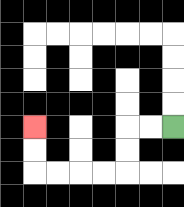{'start': '[7, 5]', 'end': '[1, 5]', 'path_directions': 'L,L,D,D,L,L,L,L,U,U', 'path_coordinates': '[[7, 5], [6, 5], [5, 5], [5, 6], [5, 7], [4, 7], [3, 7], [2, 7], [1, 7], [1, 6], [1, 5]]'}